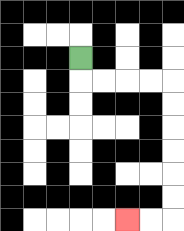{'start': '[3, 2]', 'end': '[5, 9]', 'path_directions': 'D,R,R,R,R,D,D,D,D,D,D,L,L', 'path_coordinates': '[[3, 2], [3, 3], [4, 3], [5, 3], [6, 3], [7, 3], [7, 4], [7, 5], [7, 6], [7, 7], [7, 8], [7, 9], [6, 9], [5, 9]]'}